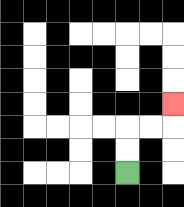{'start': '[5, 7]', 'end': '[7, 4]', 'path_directions': 'U,U,R,R,U', 'path_coordinates': '[[5, 7], [5, 6], [5, 5], [6, 5], [7, 5], [7, 4]]'}